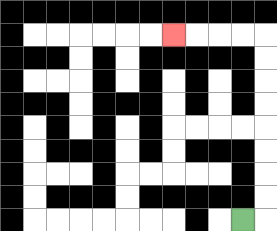{'start': '[10, 9]', 'end': '[7, 1]', 'path_directions': 'R,U,U,U,U,U,U,U,U,L,L,L,L', 'path_coordinates': '[[10, 9], [11, 9], [11, 8], [11, 7], [11, 6], [11, 5], [11, 4], [11, 3], [11, 2], [11, 1], [10, 1], [9, 1], [8, 1], [7, 1]]'}